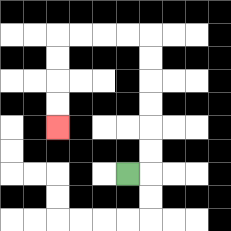{'start': '[5, 7]', 'end': '[2, 5]', 'path_directions': 'R,U,U,U,U,U,U,L,L,L,L,D,D,D,D', 'path_coordinates': '[[5, 7], [6, 7], [6, 6], [6, 5], [6, 4], [6, 3], [6, 2], [6, 1], [5, 1], [4, 1], [3, 1], [2, 1], [2, 2], [2, 3], [2, 4], [2, 5]]'}